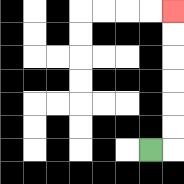{'start': '[6, 6]', 'end': '[7, 0]', 'path_directions': 'R,U,U,U,U,U,U', 'path_coordinates': '[[6, 6], [7, 6], [7, 5], [7, 4], [7, 3], [7, 2], [7, 1], [7, 0]]'}